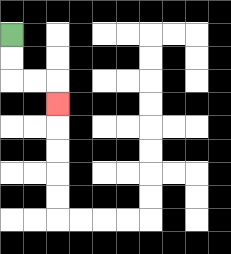{'start': '[0, 1]', 'end': '[2, 4]', 'path_directions': 'D,D,R,R,D', 'path_coordinates': '[[0, 1], [0, 2], [0, 3], [1, 3], [2, 3], [2, 4]]'}